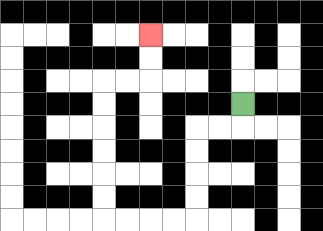{'start': '[10, 4]', 'end': '[6, 1]', 'path_directions': 'D,L,L,D,D,D,D,L,L,L,L,U,U,U,U,U,U,R,R,U,U', 'path_coordinates': '[[10, 4], [10, 5], [9, 5], [8, 5], [8, 6], [8, 7], [8, 8], [8, 9], [7, 9], [6, 9], [5, 9], [4, 9], [4, 8], [4, 7], [4, 6], [4, 5], [4, 4], [4, 3], [5, 3], [6, 3], [6, 2], [6, 1]]'}